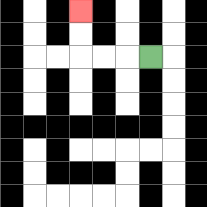{'start': '[6, 2]', 'end': '[3, 0]', 'path_directions': 'L,L,L,U,U', 'path_coordinates': '[[6, 2], [5, 2], [4, 2], [3, 2], [3, 1], [3, 0]]'}